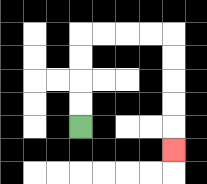{'start': '[3, 5]', 'end': '[7, 6]', 'path_directions': 'U,U,U,U,R,R,R,R,D,D,D,D,D', 'path_coordinates': '[[3, 5], [3, 4], [3, 3], [3, 2], [3, 1], [4, 1], [5, 1], [6, 1], [7, 1], [7, 2], [7, 3], [7, 4], [7, 5], [7, 6]]'}